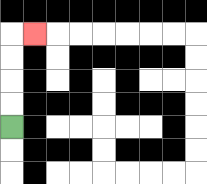{'start': '[0, 5]', 'end': '[1, 1]', 'path_directions': 'U,U,U,U,R', 'path_coordinates': '[[0, 5], [0, 4], [0, 3], [0, 2], [0, 1], [1, 1]]'}